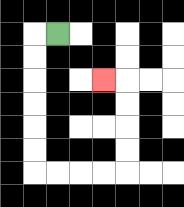{'start': '[2, 1]', 'end': '[4, 3]', 'path_directions': 'L,D,D,D,D,D,D,R,R,R,R,U,U,U,U,L', 'path_coordinates': '[[2, 1], [1, 1], [1, 2], [1, 3], [1, 4], [1, 5], [1, 6], [1, 7], [2, 7], [3, 7], [4, 7], [5, 7], [5, 6], [5, 5], [5, 4], [5, 3], [4, 3]]'}